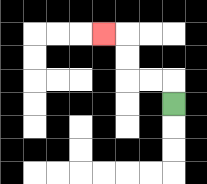{'start': '[7, 4]', 'end': '[4, 1]', 'path_directions': 'U,L,L,U,U,L', 'path_coordinates': '[[7, 4], [7, 3], [6, 3], [5, 3], [5, 2], [5, 1], [4, 1]]'}